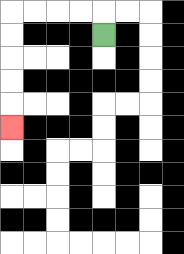{'start': '[4, 1]', 'end': '[0, 5]', 'path_directions': 'U,L,L,L,L,D,D,D,D,D', 'path_coordinates': '[[4, 1], [4, 0], [3, 0], [2, 0], [1, 0], [0, 0], [0, 1], [0, 2], [0, 3], [0, 4], [0, 5]]'}